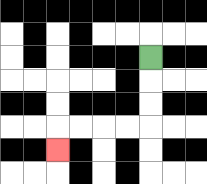{'start': '[6, 2]', 'end': '[2, 6]', 'path_directions': 'D,D,D,L,L,L,L,D', 'path_coordinates': '[[6, 2], [6, 3], [6, 4], [6, 5], [5, 5], [4, 5], [3, 5], [2, 5], [2, 6]]'}